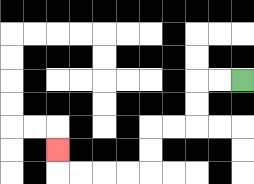{'start': '[10, 3]', 'end': '[2, 6]', 'path_directions': 'L,L,D,D,L,L,D,D,L,L,L,L,U', 'path_coordinates': '[[10, 3], [9, 3], [8, 3], [8, 4], [8, 5], [7, 5], [6, 5], [6, 6], [6, 7], [5, 7], [4, 7], [3, 7], [2, 7], [2, 6]]'}